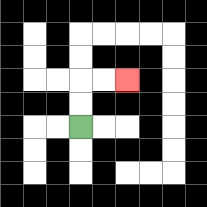{'start': '[3, 5]', 'end': '[5, 3]', 'path_directions': 'U,U,R,R', 'path_coordinates': '[[3, 5], [3, 4], [3, 3], [4, 3], [5, 3]]'}